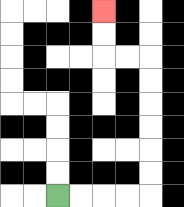{'start': '[2, 8]', 'end': '[4, 0]', 'path_directions': 'R,R,R,R,U,U,U,U,U,U,L,L,U,U', 'path_coordinates': '[[2, 8], [3, 8], [4, 8], [5, 8], [6, 8], [6, 7], [6, 6], [6, 5], [6, 4], [6, 3], [6, 2], [5, 2], [4, 2], [4, 1], [4, 0]]'}